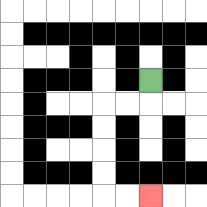{'start': '[6, 3]', 'end': '[6, 8]', 'path_directions': 'D,L,L,D,D,D,D,R,R', 'path_coordinates': '[[6, 3], [6, 4], [5, 4], [4, 4], [4, 5], [4, 6], [4, 7], [4, 8], [5, 8], [6, 8]]'}